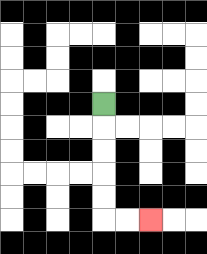{'start': '[4, 4]', 'end': '[6, 9]', 'path_directions': 'D,D,D,D,D,R,R', 'path_coordinates': '[[4, 4], [4, 5], [4, 6], [4, 7], [4, 8], [4, 9], [5, 9], [6, 9]]'}